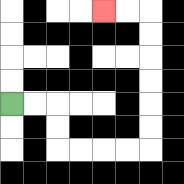{'start': '[0, 4]', 'end': '[4, 0]', 'path_directions': 'R,R,D,D,R,R,R,R,U,U,U,U,U,U,L,L', 'path_coordinates': '[[0, 4], [1, 4], [2, 4], [2, 5], [2, 6], [3, 6], [4, 6], [5, 6], [6, 6], [6, 5], [6, 4], [6, 3], [6, 2], [6, 1], [6, 0], [5, 0], [4, 0]]'}